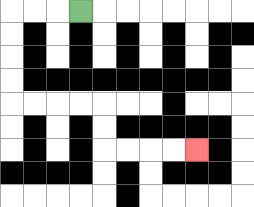{'start': '[3, 0]', 'end': '[8, 6]', 'path_directions': 'L,L,L,D,D,D,D,R,R,R,R,D,D,R,R,R,R', 'path_coordinates': '[[3, 0], [2, 0], [1, 0], [0, 0], [0, 1], [0, 2], [0, 3], [0, 4], [1, 4], [2, 4], [3, 4], [4, 4], [4, 5], [4, 6], [5, 6], [6, 6], [7, 6], [8, 6]]'}